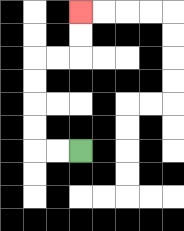{'start': '[3, 6]', 'end': '[3, 0]', 'path_directions': 'L,L,U,U,U,U,R,R,U,U', 'path_coordinates': '[[3, 6], [2, 6], [1, 6], [1, 5], [1, 4], [1, 3], [1, 2], [2, 2], [3, 2], [3, 1], [3, 0]]'}